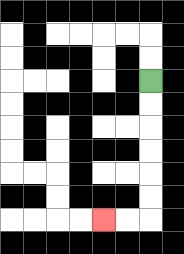{'start': '[6, 3]', 'end': '[4, 9]', 'path_directions': 'D,D,D,D,D,D,L,L', 'path_coordinates': '[[6, 3], [6, 4], [6, 5], [6, 6], [6, 7], [6, 8], [6, 9], [5, 9], [4, 9]]'}